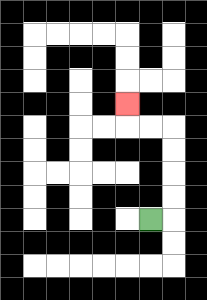{'start': '[6, 9]', 'end': '[5, 4]', 'path_directions': 'R,U,U,U,U,L,L,U', 'path_coordinates': '[[6, 9], [7, 9], [7, 8], [7, 7], [7, 6], [7, 5], [6, 5], [5, 5], [5, 4]]'}